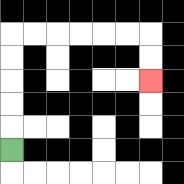{'start': '[0, 6]', 'end': '[6, 3]', 'path_directions': 'U,U,U,U,U,R,R,R,R,R,R,D,D', 'path_coordinates': '[[0, 6], [0, 5], [0, 4], [0, 3], [0, 2], [0, 1], [1, 1], [2, 1], [3, 1], [4, 1], [5, 1], [6, 1], [6, 2], [6, 3]]'}